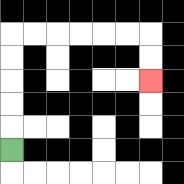{'start': '[0, 6]', 'end': '[6, 3]', 'path_directions': 'U,U,U,U,U,R,R,R,R,R,R,D,D', 'path_coordinates': '[[0, 6], [0, 5], [0, 4], [0, 3], [0, 2], [0, 1], [1, 1], [2, 1], [3, 1], [4, 1], [5, 1], [6, 1], [6, 2], [6, 3]]'}